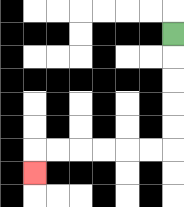{'start': '[7, 1]', 'end': '[1, 7]', 'path_directions': 'D,D,D,D,D,L,L,L,L,L,L,D', 'path_coordinates': '[[7, 1], [7, 2], [7, 3], [7, 4], [7, 5], [7, 6], [6, 6], [5, 6], [4, 6], [3, 6], [2, 6], [1, 6], [1, 7]]'}